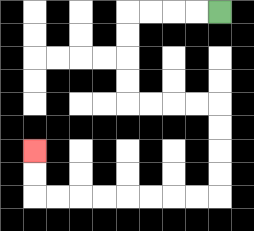{'start': '[9, 0]', 'end': '[1, 6]', 'path_directions': 'L,L,L,L,D,D,D,D,R,R,R,R,D,D,D,D,L,L,L,L,L,L,L,L,U,U', 'path_coordinates': '[[9, 0], [8, 0], [7, 0], [6, 0], [5, 0], [5, 1], [5, 2], [5, 3], [5, 4], [6, 4], [7, 4], [8, 4], [9, 4], [9, 5], [9, 6], [9, 7], [9, 8], [8, 8], [7, 8], [6, 8], [5, 8], [4, 8], [3, 8], [2, 8], [1, 8], [1, 7], [1, 6]]'}